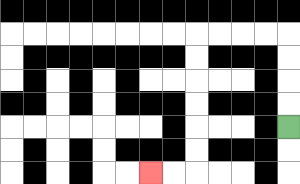{'start': '[12, 5]', 'end': '[6, 7]', 'path_directions': 'U,U,U,U,L,L,L,L,D,D,D,D,D,D,L,L', 'path_coordinates': '[[12, 5], [12, 4], [12, 3], [12, 2], [12, 1], [11, 1], [10, 1], [9, 1], [8, 1], [8, 2], [8, 3], [8, 4], [8, 5], [8, 6], [8, 7], [7, 7], [6, 7]]'}